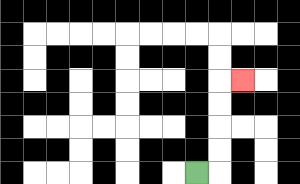{'start': '[8, 7]', 'end': '[10, 3]', 'path_directions': 'R,U,U,U,U,R', 'path_coordinates': '[[8, 7], [9, 7], [9, 6], [9, 5], [9, 4], [9, 3], [10, 3]]'}